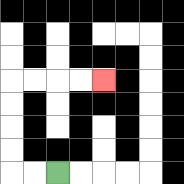{'start': '[2, 7]', 'end': '[4, 3]', 'path_directions': 'L,L,U,U,U,U,R,R,R,R', 'path_coordinates': '[[2, 7], [1, 7], [0, 7], [0, 6], [0, 5], [0, 4], [0, 3], [1, 3], [2, 3], [3, 3], [4, 3]]'}